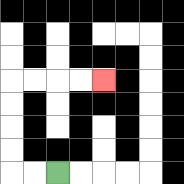{'start': '[2, 7]', 'end': '[4, 3]', 'path_directions': 'L,L,U,U,U,U,R,R,R,R', 'path_coordinates': '[[2, 7], [1, 7], [0, 7], [0, 6], [0, 5], [0, 4], [0, 3], [1, 3], [2, 3], [3, 3], [4, 3]]'}